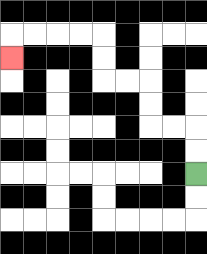{'start': '[8, 7]', 'end': '[0, 2]', 'path_directions': 'U,U,L,L,U,U,L,L,U,U,L,L,L,L,D', 'path_coordinates': '[[8, 7], [8, 6], [8, 5], [7, 5], [6, 5], [6, 4], [6, 3], [5, 3], [4, 3], [4, 2], [4, 1], [3, 1], [2, 1], [1, 1], [0, 1], [0, 2]]'}